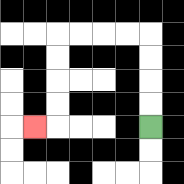{'start': '[6, 5]', 'end': '[1, 5]', 'path_directions': 'U,U,U,U,L,L,L,L,D,D,D,D,L', 'path_coordinates': '[[6, 5], [6, 4], [6, 3], [6, 2], [6, 1], [5, 1], [4, 1], [3, 1], [2, 1], [2, 2], [2, 3], [2, 4], [2, 5], [1, 5]]'}